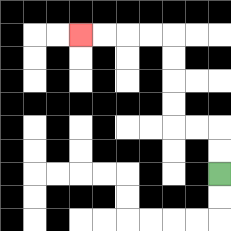{'start': '[9, 7]', 'end': '[3, 1]', 'path_directions': 'U,U,L,L,U,U,U,U,L,L,L,L', 'path_coordinates': '[[9, 7], [9, 6], [9, 5], [8, 5], [7, 5], [7, 4], [7, 3], [7, 2], [7, 1], [6, 1], [5, 1], [4, 1], [3, 1]]'}